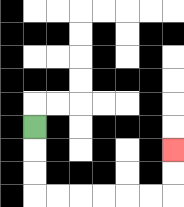{'start': '[1, 5]', 'end': '[7, 6]', 'path_directions': 'D,D,D,R,R,R,R,R,R,U,U', 'path_coordinates': '[[1, 5], [1, 6], [1, 7], [1, 8], [2, 8], [3, 8], [4, 8], [5, 8], [6, 8], [7, 8], [7, 7], [7, 6]]'}